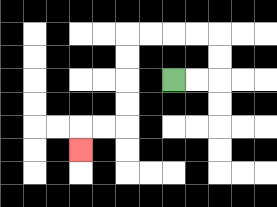{'start': '[7, 3]', 'end': '[3, 6]', 'path_directions': 'R,R,U,U,L,L,L,L,D,D,D,D,L,L,D', 'path_coordinates': '[[7, 3], [8, 3], [9, 3], [9, 2], [9, 1], [8, 1], [7, 1], [6, 1], [5, 1], [5, 2], [5, 3], [5, 4], [5, 5], [4, 5], [3, 5], [3, 6]]'}